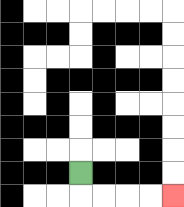{'start': '[3, 7]', 'end': '[7, 8]', 'path_directions': 'D,R,R,R,R', 'path_coordinates': '[[3, 7], [3, 8], [4, 8], [5, 8], [6, 8], [7, 8]]'}